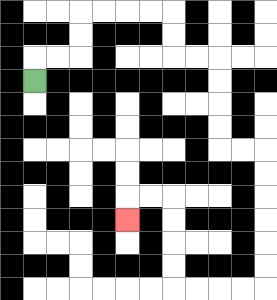{'start': '[1, 3]', 'end': '[5, 9]', 'path_directions': 'U,R,R,U,U,R,R,R,R,D,D,R,R,D,D,D,D,R,R,D,D,D,D,D,D,L,L,L,L,U,U,U,U,L,L,D', 'path_coordinates': '[[1, 3], [1, 2], [2, 2], [3, 2], [3, 1], [3, 0], [4, 0], [5, 0], [6, 0], [7, 0], [7, 1], [7, 2], [8, 2], [9, 2], [9, 3], [9, 4], [9, 5], [9, 6], [10, 6], [11, 6], [11, 7], [11, 8], [11, 9], [11, 10], [11, 11], [11, 12], [10, 12], [9, 12], [8, 12], [7, 12], [7, 11], [7, 10], [7, 9], [7, 8], [6, 8], [5, 8], [5, 9]]'}